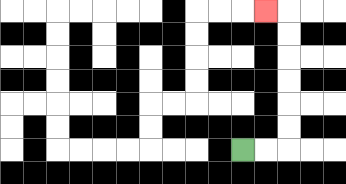{'start': '[10, 6]', 'end': '[11, 0]', 'path_directions': 'R,R,U,U,U,U,U,U,L', 'path_coordinates': '[[10, 6], [11, 6], [12, 6], [12, 5], [12, 4], [12, 3], [12, 2], [12, 1], [12, 0], [11, 0]]'}